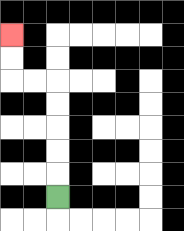{'start': '[2, 8]', 'end': '[0, 1]', 'path_directions': 'U,U,U,U,U,L,L,U,U', 'path_coordinates': '[[2, 8], [2, 7], [2, 6], [2, 5], [2, 4], [2, 3], [1, 3], [0, 3], [0, 2], [0, 1]]'}